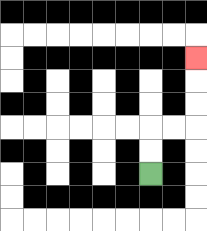{'start': '[6, 7]', 'end': '[8, 2]', 'path_directions': 'U,U,R,R,U,U,U', 'path_coordinates': '[[6, 7], [6, 6], [6, 5], [7, 5], [8, 5], [8, 4], [8, 3], [8, 2]]'}